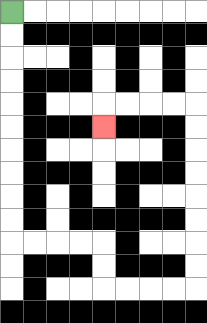{'start': '[0, 0]', 'end': '[4, 5]', 'path_directions': 'D,D,D,D,D,D,D,D,D,D,R,R,R,R,D,D,R,R,R,R,U,U,U,U,U,U,U,U,L,L,L,L,D', 'path_coordinates': '[[0, 0], [0, 1], [0, 2], [0, 3], [0, 4], [0, 5], [0, 6], [0, 7], [0, 8], [0, 9], [0, 10], [1, 10], [2, 10], [3, 10], [4, 10], [4, 11], [4, 12], [5, 12], [6, 12], [7, 12], [8, 12], [8, 11], [8, 10], [8, 9], [8, 8], [8, 7], [8, 6], [8, 5], [8, 4], [7, 4], [6, 4], [5, 4], [4, 4], [4, 5]]'}